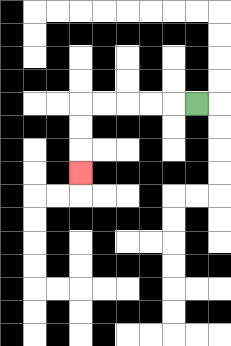{'start': '[8, 4]', 'end': '[3, 7]', 'path_directions': 'L,L,L,L,L,D,D,D', 'path_coordinates': '[[8, 4], [7, 4], [6, 4], [5, 4], [4, 4], [3, 4], [3, 5], [3, 6], [3, 7]]'}